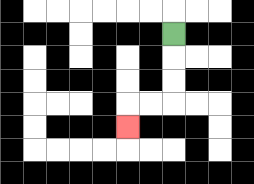{'start': '[7, 1]', 'end': '[5, 5]', 'path_directions': 'D,D,D,L,L,D', 'path_coordinates': '[[7, 1], [7, 2], [7, 3], [7, 4], [6, 4], [5, 4], [5, 5]]'}